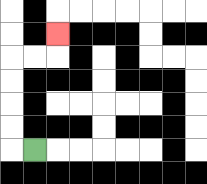{'start': '[1, 6]', 'end': '[2, 1]', 'path_directions': 'L,U,U,U,U,R,R,U', 'path_coordinates': '[[1, 6], [0, 6], [0, 5], [0, 4], [0, 3], [0, 2], [1, 2], [2, 2], [2, 1]]'}